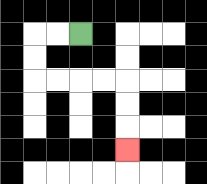{'start': '[3, 1]', 'end': '[5, 6]', 'path_directions': 'L,L,D,D,R,R,R,R,D,D,D', 'path_coordinates': '[[3, 1], [2, 1], [1, 1], [1, 2], [1, 3], [2, 3], [3, 3], [4, 3], [5, 3], [5, 4], [5, 5], [5, 6]]'}